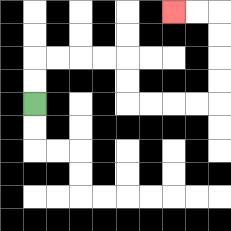{'start': '[1, 4]', 'end': '[7, 0]', 'path_directions': 'U,U,R,R,R,R,D,D,R,R,R,R,U,U,U,U,L,L', 'path_coordinates': '[[1, 4], [1, 3], [1, 2], [2, 2], [3, 2], [4, 2], [5, 2], [5, 3], [5, 4], [6, 4], [7, 4], [8, 4], [9, 4], [9, 3], [9, 2], [9, 1], [9, 0], [8, 0], [7, 0]]'}